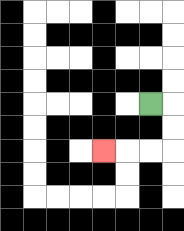{'start': '[6, 4]', 'end': '[4, 6]', 'path_directions': 'R,D,D,L,L,L', 'path_coordinates': '[[6, 4], [7, 4], [7, 5], [7, 6], [6, 6], [5, 6], [4, 6]]'}